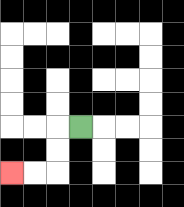{'start': '[3, 5]', 'end': '[0, 7]', 'path_directions': 'L,D,D,L,L', 'path_coordinates': '[[3, 5], [2, 5], [2, 6], [2, 7], [1, 7], [0, 7]]'}